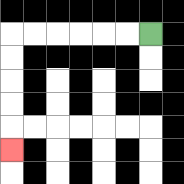{'start': '[6, 1]', 'end': '[0, 6]', 'path_directions': 'L,L,L,L,L,L,D,D,D,D,D', 'path_coordinates': '[[6, 1], [5, 1], [4, 1], [3, 1], [2, 1], [1, 1], [0, 1], [0, 2], [0, 3], [0, 4], [0, 5], [0, 6]]'}